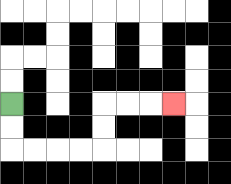{'start': '[0, 4]', 'end': '[7, 4]', 'path_directions': 'D,D,R,R,R,R,U,U,R,R,R', 'path_coordinates': '[[0, 4], [0, 5], [0, 6], [1, 6], [2, 6], [3, 6], [4, 6], [4, 5], [4, 4], [5, 4], [6, 4], [7, 4]]'}